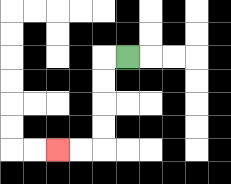{'start': '[5, 2]', 'end': '[2, 6]', 'path_directions': 'L,D,D,D,D,L,L', 'path_coordinates': '[[5, 2], [4, 2], [4, 3], [4, 4], [4, 5], [4, 6], [3, 6], [2, 6]]'}